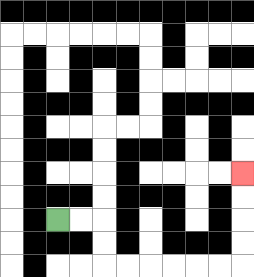{'start': '[2, 9]', 'end': '[10, 7]', 'path_directions': 'R,R,D,D,R,R,R,R,R,R,U,U,U,U', 'path_coordinates': '[[2, 9], [3, 9], [4, 9], [4, 10], [4, 11], [5, 11], [6, 11], [7, 11], [8, 11], [9, 11], [10, 11], [10, 10], [10, 9], [10, 8], [10, 7]]'}